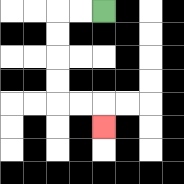{'start': '[4, 0]', 'end': '[4, 5]', 'path_directions': 'L,L,D,D,D,D,R,R,D', 'path_coordinates': '[[4, 0], [3, 0], [2, 0], [2, 1], [2, 2], [2, 3], [2, 4], [3, 4], [4, 4], [4, 5]]'}